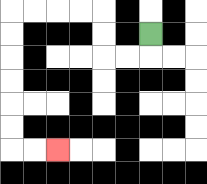{'start': '[6, 1]', 'end': '[2, 6]', 'path_directions': 'D,L,L,U,U,L,L,L,L,D,D,D,D,D,D,R,R', 'path_coordinates': '[[6, 1], [6, 2], [5, 2], [4, 2], [4, 1], [4, 0], [3, 0], [2, 0], [1, 0], [0, 0], [0, 1], [0, 2], [0, 3], [0, 4], [0, 5], [0, 6], [1, 6], [2, 6]]'}